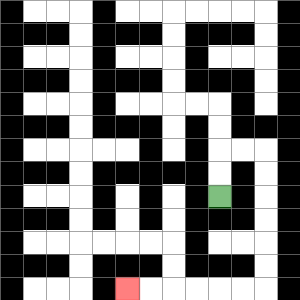{'start': '[9, 8]', 'end': '[5, 12]', 'path_directions': 'U,U,R,R,D,D,D,D,D,D,L,L,L,L,L,L', 'path_coordinates': '[[9, 8], [9, 7], [9, 6], [10, 6], [11, 6], [11, 7], [11, 8], [11, 9], [11, 10], [11, 11], [11, 12], [10, 12], [9, 12], [8, 12], [7, 12], [6, 12], [5, 12]]'}